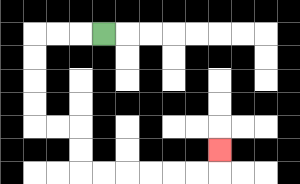{'start': '[4, 1]', 'end': '[9, 6]', 'path_directions': 'L,L,L,D,D,D,D,R,R,D,D,R,R,R,R,R,R,U', 'path_coordinates': '[[4, 1], [3, 1], [2, 1], [1, 1], [1, 2], [1, 3], [1, 4], [1, 5], [2, 5], [3, 5], [3, 6], [3, 7], [4, 7], [5, 7], [6, 7], [7, 7], [8, 7], [9, 7], [9, 6]]'}